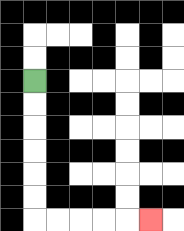{'start': '[1, 3]', 'end': '[6, 9]', 'path_directions': 'D,D,D,D,D,D,R,R,R,R,R', 'path_coordinates': '[[1, 3], [1, 4], [1, 5], [1, 6], [1, 7], [1, 8], [1, 9], [2, 9], [3, 9], [4, 9], [5, 9], [6, 9]]'}